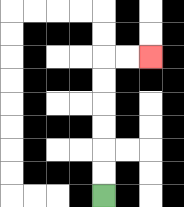{'start': '[4, 8]', 'end': '[6, 2]', 'path_directions': 'U,U,U,U,U,U,R,R', 'path_coordinates': '[[4, 8], [4, 7], [4, 6], [4, 5], [4, 4], [4, 3], [4, 2], [5, 2], [6, 2]]'}